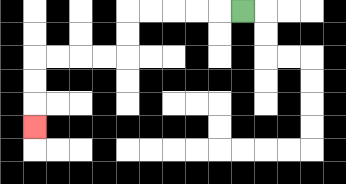{'start': '[10, 0]', 'end': '[1, 5]', 'path_directions': 'L,L,L,L,L,D,D,L,L,L,L,D,D,D', 'path_coordinates': '[[10, 0], [9, 0], [8, 0], [7, 0], [6, 0], [5, 0], [5, 1], [5, 2], [4, 2], [3, 2], [2, 2], [1, 2], [1, 3], [1, 4], [1, 5]]'}